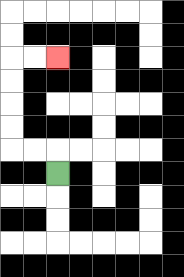{'start': '[2, 7]', 'end': '[2, 2]', 'path_directions': 'U,L,L,U,U,U,U,R,R', 'path_coordinates': '[[2, 7], [2, 6], [1, 6], [0, 6], [0, 5], [0, 4], [0, 3], [0, 2], [1, 2], [2, 2]]'}